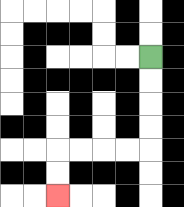{'start': '[6, 2]', 'end': '[2, 8]', 'path_directions': 'D,D,D,D,L,L,L,L,D,D', 'path_coordinates': '[[6, 2], [6, 3], [6, 4], [6, 5], [6, 6], [5, 6], [4, 6], [3, 6], [2, 6], [2, 7], [2, 8]]'}